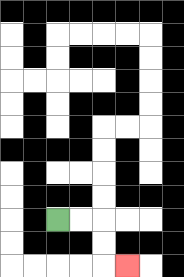{'start': '[2, 9]', 'end': '[5, 11]', 'path_directions': 'R,R,D,D,R', 'path_coordinates': '[[2, 9], [3, 9], [4, 9], [4, 10], [4, 11], [5, 11]]'}